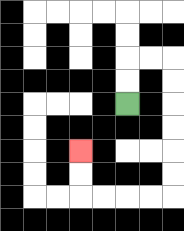{'start': '[5, 4]', 'end': '[3, 6]', 'path_directions': 'U,U,R,R,D,D,D,D,D,D,L,L,L,L,U,U', 'path_coordinates': '[[5, 4], [5, 3], [5, 2], [6, 2], [7, 2], [7, 3], [7, 4], [7, 5], [7, 6], [7, 7], [7, 8], [6, 8], [5, 8], [4, 8], [3, 8], [3, 7], [3, 6]]'}